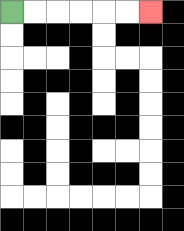{'start': '[0, 0]', 'end': '[6, 0]', 'path_directions': 'R,R,R,R,R,R', 'path_coordinates': '[[0, 0], [1, 0], [2, 0], [3, 0], [4, 0], [5, 0], [6, 0]]'}